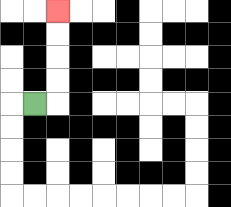{'start': '[1, 4]', 'end': '[2, 0]', 'path_directions': 'R,U,U,U,U', 'path_coordinates': '[[1, 4], [2, 4], [2, 3], [2, 2], [2, 1], [2, 0]]'}